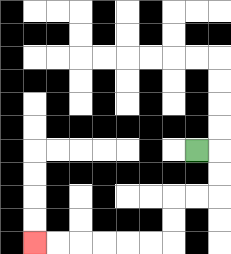{'start': '[8, 6]', 'end': '[1, 10]', 'path_directions': 'R,D,D,L,L,D,D,L,L,L,L,L,L', 'path_coordinates': '[[8, 6], [9, 6], [9, 7], [9, 8], [8, 8], [7, 8], [7, 9], [7, 10], [6, 10], [5, 10], [4, 10], [3, 10], [2, 10], [1, 10]]'}